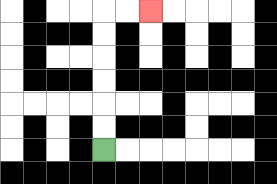{'start': '[4, 6]', 'end': '[6, 0]', 'path_directions': 'U,U,U,U,U,U,R,R', 'path_coordinates': '[[4, 6], [4, 5], [4, 4], [4, 3], [4, 2], [4, 1], [4, 0], [5, 0], [6, 0]]'}